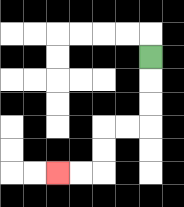{'start': '[6, 2]', 'end': '[2, 7]', 'path_directions': 'D,D,D,L,L,D,D,L,L', 'path_coordinates': '[[6, 2], [6, 3], [6, 4], [6, 5], [5, 5], [4, 5], [4, 6], [4, 7], [3, 7], [2, 7]]'}